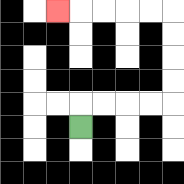{'start': '[3, 5]', 'end': '[2, 0]', 'path_directions': 'U,R,R,R,R,U,U,U,U,L,L,L,L,L', 'path_coordinates': '[[3, 5], [3, 4], [4, 4], [5, 4], [6, 4], [7, 4], [7, 3], [7, 2], [7, 1], [7, 0], [6, 0], [5, 0], [4, 0], [3, 0], [2, 0]]'}